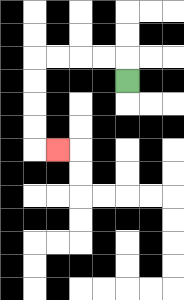{'start': '[5, 3]', 'end': '[2, 6]', 'path_directions': 'U,L,L,L,L,D,D,D,D,R', 'path_coordinates': '[[5, 3], [5, 2], [4, 2], [3, 2], [2, 2], [1, 2], [1, 3], [1, 4], [1, 5], [1, 6], [2, 6]]'}